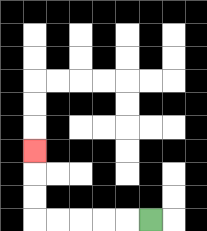{'start': '[6, 9]', 'end': '[1, 6]', 'path_directions': 'L,L,L,L,L,U,U,U', 'path_coordinates': '[[6, 9], [5, 9], [4, 9], [3, 9], [2, 9], [1, 9], [1, 8], [1, 7], [1, 6]]'}